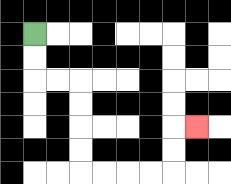{'start': '[1, 1]', 'end': '[8, 5]', 'path_directions': 'D,D,R,R,D,D,D,D,R,R,R,R,U,U,R', 'path_coordinates': '[[1, 1], [1, 2], [1, 3], [2, 3], [3, 3], [3, 4], [3, 5], [3, 6], [3, 7], [4, 7], [5, 7], [6, 7], [7, 7], [7, 6], [7, 5], [8, 5]]'}